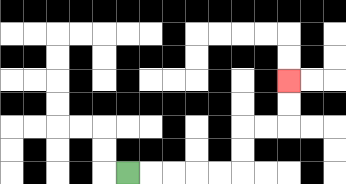{'start': '[5, 7]', 'end': '[12, 3]', 'path_directions': 'R,R,R,R,R,U,U,R,R,U,U', 'path_coordinates': '[[5, 7], [6, 7], [7, 7], [8, 7], [9, 7], [10, 7], [10, 6], [10, 5], [11, 5], [12, 5], [12, 4], [12, 3]]'}